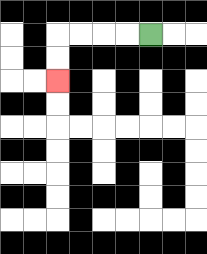{'start': '[6, 1]', 'end': '[2, 3]', 'path_directions': 'L,L,L,L,D,D', 'path_coordinates': '[[6, 1], [5, 1], [4, 1], [3, 1], [2, 1], [2, 2], [2, 3]]'}